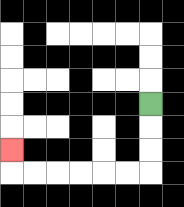{'start': '[6, 4]', 'end': '[0, 6]', 'path_directions': 'D,D,D,L,L,L,L,L,L,U', 'path_coordinates': '[[6, 4], [6, 5], [6, 6], [6, 7], [5, 7], [4, 7], [3, 7], [2, 7], [1, 7], [0, 7], [0, 6]]'}